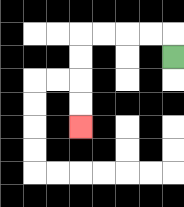{'start': '[7, 2]', 'end': '[3, 5]', 'path_directions': 'U,L,L,L,L,D,D,D,D', 'path_coordinates': '[[7, 2], [7, 1], [6, 1], [5, 1], [4, 1], [3, 1], [3, 2], [3, 3], [3, 4], [3, 5]]'}